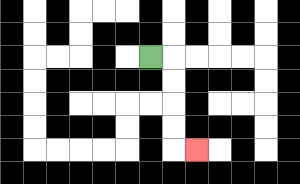{'start': '[6, 2]', 'end': '[8, 6]', 'path_directions': 'R,D,D,D,D,R', 'path_coordinates': '[[6, 2], [7, 2], [7, 3], [7, 4], [7, 5], [7, 6], [8, 6]]'}